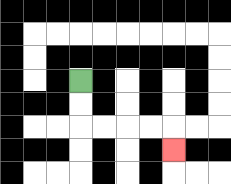{'start': '[3, 3]', 'end': '[7, 6]', 'path_directions': 'D,D,R,R,R,R,D', 'path_coordinates': '[[3, 3], [3, 4], [3, 5], [4, 5], [5, 5], [6, 5], [7, 5], [7, 6]]'}